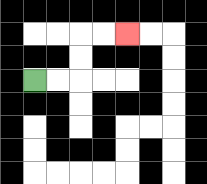{'start': '[1, 3]', 'end': '[5, 1]', 'path_directions': 'R,R,U,U,R,R', 'path_coordinates': '[[1, 3], [2, 3], [3, 3], [3, 2], [3, 1], [4, 1], [5, 1]]'}